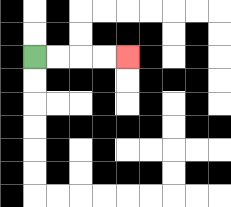{'start': '[1, 2]', 'end': '[5, 2]', 'path_directions': 'R,R,R,R', 'path_coordinates': '[[1, 2], [2, 2], [3, 2], [4, 2], [5, 2]]'}